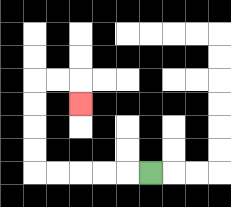{'start': '[6, 7]', 'end': '[3, 4]', 'path_directions': 'L,L,L,L,L,U,U,U,U,R,R,D', 'path_coordinates': '[[6, 7], [5, 7], [4, 7], [3, 7], [2, 7], [1, 7], [1, 6], [1, 5], [1, 4], [1, 3], [2, 3], [3, 3], [3, 4]]'}